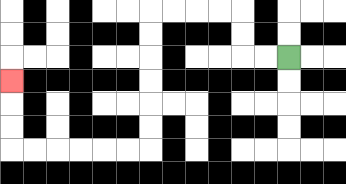{'start': '[12, 2]', 'end': '[0, 3]', 'path_directions': 'L,L,U,U,L,L,L,L,D,D,D,D,D,D,L,L,L,L,L,L,U,U,U', 'path_coordinates': '[[12, 2], [11, 2], [10, 2], [10, 1], [10, 0], [9, 0], [8, 0], [7, 0], [6, 0], [6, 1], [6, 2], [6, 3], [6, 4], [6, 5], [6, 6], [5, 6], [4, 6], [3, 6], [2, 6], [1, 6], [0, 6], [0, 5], [0, 4], [0, 3]]'}